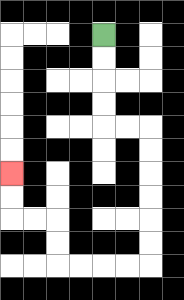{'start': '[4, 1]', 'end': '[0, 7]', 'path_directions': 'D,D,D,D,R,R,D,D,D,D,D,D,L,L,L,L,U,U,L,L,U,U', 'path_coordinates': '[[4, 1], [4, 2], [4, 3], [4, 4], [4, 5], [5, 5], [6, 5], [6, 6], [6, 7], [6, 8], [6, 9], [6, 10], [6, 11], [5, 11], [4, 11], [3, 11], [2, 11], [2, 10], [2, 9], [1, 9], [0, 9], [0, 8], [0, 7]]'}